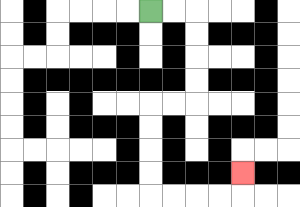{'start': '[6, 0]', 'end': '[10, 7]', 'path_directions': 'R,R,D,D,D,D,L,L,D,D,D,D,R,R,R,R,U', 'path_coordinates': '[[6, 0], [7, 0], [8, 0], [8, 1], [8, 2], [8, 3], [8, 4], [7, 4], [6, 4], [6, 5], [6, 6], [6, 7], [6, 8], [7, 8], [8, 8], [9, 8], [10, 8], [10, 7]]'}